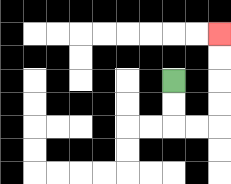{'start': '[7, 3]', 'end': '[9, 1]', 'path_directions': 'D,D,R,R,U,U,U,U', 'path_coordinates': '[[7, 3], [7, 4], [7, 5], [8, 5], [9, 5], [9, 4], [9, 3], [9, 2], [9, 1]]'}